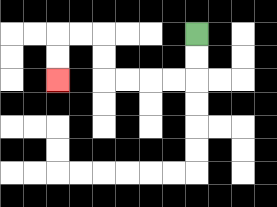{'start': '[8, 1]', 'end': '[2, 3]', 'path_directions': 'D,D,L,L,L,L,U,U,L,L,D,D', 'path_coordinates': '[[8, 1], [8, 2], [8, 3], [7, 3], [6, 3], [5, 3], [4, 3], [4, 2], [4, 1], [3, 1], [2, 1], [2, 2], [2, 3]]'}